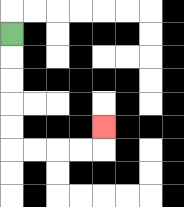{'start': '[0, 1]', 'end': '[4, 5]', 'path_directions': 'D,D,D,D,D,R,R,R,R,U', 'path_coordinates': '[[0, 1], [0, 2], [0, 3], [0, 4], [0, 5], [0, 6], [1, 6], [2, 6], [3, 6], [4, 6], [4, 5]]'}